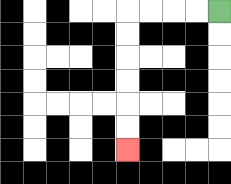{'start': '[9, 0]', 'end': '[5, 6]', 'path_directions': 'L,L,L,L,D,D,D,D,D,D', 'path_coordinates': '[[9, 0], [8, 0], [7, 0], [6, 0], [5, 0], [5, 1], [5, 2], [5, 3], [5, 4], [5, 5], [5, 6]]'}